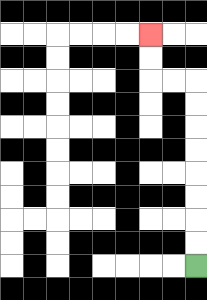{'start': '[8, 11]', 'end': '[6, 1]', 'path_directions': 'U,U,U,U,U,U,U,U,L,L,U,U', 'path_coordinates': '[[8, 11], [8, 10], [8, 9], [8, 8], [8, 7], [8, 6], [8, 5], [8, 4], [8, 3], [7, 3], [6, 3], [6, 2], [6, 1]]'}